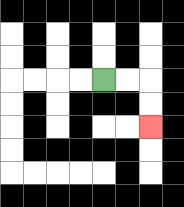{'start': '[4, 3]', 'end': '[6, 5]', 'path_directions': 'R,R,D,D', 'path_coordinates': '[[4, 3], [5, 3], [6, 3], [6, 4], [6, 5]]'}